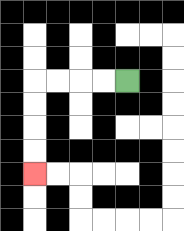{'start': '[5, 3]', 'end': '[1, 7]', 'path_directions': 'L,L,L,L,D,D,D,D', 'path_coordinates': '[[5, 3], [4, 3], [3, 3], [2, 3], [1, 3], [1, 4], [1, 5], [1, 6], [1, 7]]'}